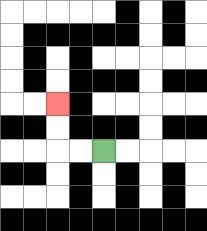{'start': '[4, 6]', 'end': '[2, 4]', 'path_directions': 'L,L,U,U', 'path_coordinates': '[[4, 6], [3, 6], [2, 6], [2, 5], [2, 4]]'}